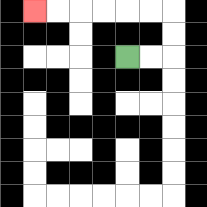{'start': '[5, 2]', 'end': '[1, 0]', 'path_directions': 'R,R,U,U,L,L,L,L,L,L', 'path_coordinates': '[[5, 2], [6, 2], [7, 2], [7, 1], [7, 0], [6, 0], [5, 0], [4, 0], [3, 0], [2, 0], [1, 0]]'}